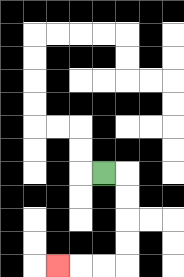{'start': '[4, 7]', 'end': '[2, 11]', 'path_directions': 'R,D,D,D,D,L,L,L', 'path_coordinates': '[[4, 7], [5, 7], [5, 8], [5, 9], [5, 10], [5, 11], [4, 11], [3, 11], [2, 11]]'}